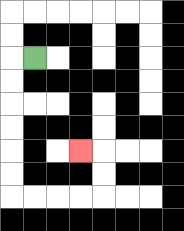{'start': '[1, 2]', 'end': '[3, 6]', 'path_directions': 'L,D,D,D,D,D,D,R,R,R,R,U,U,L', 'path_coordinates': '[[1, 2], [0, 2], [0, 3], [0, 4], [0, 5], [0, 6], [0, 7], [0, 8], [1, 8], [2, 8], [3, 8], [4, 8], [4, 7], [4, 6], [3, 6]]'}